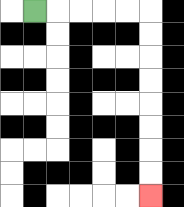{'start': '[1, 0]', 'end': '[6, 8]', 'path_directions': 'R,R,R,R,R,D,D,D,D,D,D,D,D', 'path_coordinates': '[[1, 0], [2, 0], [3, 0], [4, 0], [5, 0], [6, 0], [6, 1], [6, 2], [6, 3], [6, 4], [6, 5], [6, 6], [6, 7], [6, 8]]'}